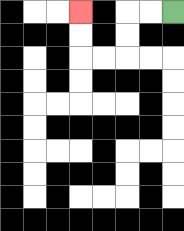{'start': '[7, 0]', 'end': '[3, 0]', 'path_directions': 'L,L,D,D,L,L,U,U', 'path_coordinates': '[[7, 0], [6, 0], [5, 0], [5, 1], [5, 2], [4, 2], [3, 2], [3, 1], [3, 0]]'}